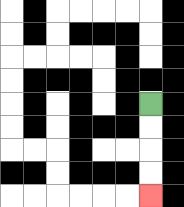{'start': '[6, 4]', 'end': '[6, 8]', 'path_directions': 'D,D,D,D', 'path_coordinates': '[[6, 4], [6, 5], [6, 6], [6, 7], [6, 8]]'}